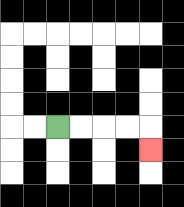{'start': '[2, 5]', 'end': '[6, 6]', 'path_directions': 'R,R,R,R,D', 'path_coordinates': '[[2, 5], [3, 5], [4, 5], [5, 5], [6, 5], [6, 6]]'}